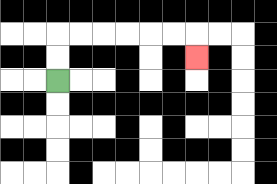{'start': '[2, 3]', 'end': '[8, 2]', 'path_directions': 'U,U,R,R,R,R,R,R,D', 'path_coordinates': '[[2, 3], [2, 2], [2, 1], [3, 1], [4, 1], [5, 1], [6, 1], [7, 1], [8, 1], [8, 2]]'}